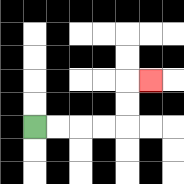{'start': '[1, 5]', 'end': '[6, 3]', 'path_directions': 'R,R,R,R,U,U,R', 'path_coordinates': '[[1, 5], [2, 5], [3, 5], [4, 5], [5, 5], [5, 4], [5, 3], [6, 3]]'}